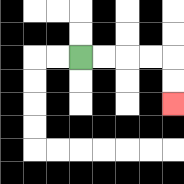{'start': '[3, 2]', 'end': '[7, 4]', 'path_directions': 'R,R,R,R,D,D', 'path_coordinates': '[[3, 2], [4, 2], [5, 2], [6, 2], [7, 2], [7, 3], [7, 4]]'}